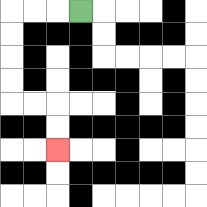{'start': '[3, 0]', 'end': '[2, 6]', 'path_directions': 'L,L,L,D,D,D,D,R,R,D,D', 'path_coordinates': '[[3, 0], [2, 0], [1, 0], [0, 0], [0, 1], [0, 2], [0, 3], [0, 4], [1, 4], [2, 4], [2, 5], [2, 6]]'}